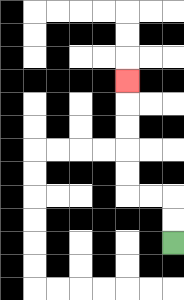{'start': '[7, 10]', 'end': '[5, 3]', 'path_directions': 'U,U,L,L,U,U,U,U,U', 'path_coordinates': '[[7, 10], [7, 9], [7, 8], [6, 8], [5, 8], [5, 7], [5, 6], [5, 5], [5, 4], [5, 3]]'}